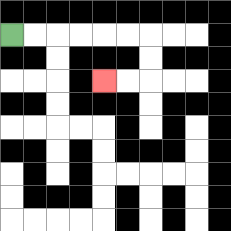{'start': '[0, 1]', 'end': '[4, 3]', 'path_directions': 'R,R,R,R,R,R,D,D,L,L', 'path_coordinates': '[[0, 1], [1, 1], [2, 1], [3, 1], [4, 1], [5, 1], [6, 1], [6, 2], [6, 3], [5, 3], [4, 3]]'}